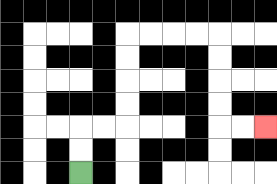{'start': '[3, 7]', 'end': '[11, 5]', 'path_directions': 'U,U,R,R,U,U,U,U,R,R,R,R,D,D,D,D,R,R', 'path_coordinates': '[[3, 7], [3, 6], [3, 5], [4, 5], [5, 5], [5, 4], [5, 3], [5, 2], [5, 1], [6, 1], [7, 1], [8, 1], [9, 1], [9, 2], [9, 3], [9, 4], [9, 5], [10, 5], [11, 5]]'}